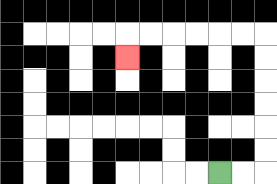{'start': '[9, 7]', 'end': '[5, 2]', 'path_directions': 'R,R,U,U,U,U,U,U,L,L,L,L,L,L,D', 'path_coordinates': '[[9, 7], [10, 7], [11, 7], [11, 6], [11, 5], [11, 4], [11, 3], [11, 2], [11, 1], [10, 1], [9, 1], [8, 1], [7, 1], [6, 1], [5, 1], [5, 2]]'}